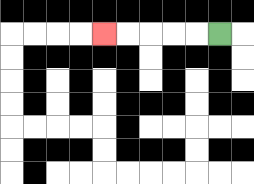{'start': '[9, 1]', 'end': '[4, 1]', 'path_directions': 'L,L,L,L,L', 'path_coordinates': '[[9, 1], [8, 1], [7, 1], [6, 1], [5, 1], [4, 1]]'}